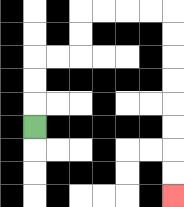{'start': '[1, 5]', 'end': '[7, 8]', 'path_directions': 'U,U,U,R,R,U,U,R,R,R,R,D,D,D,D,D,D,D,D', 'path_coordinates': '[[1, 5], [1, 4], [1, 3], [1, 2], [2, 2], [3, 2], [3, 1], [3, 0], [4, 0], [5, 0], [6, 0], [7, 0], [7, 1], [7, 2], [7, 3], [7, 4], [7, 5], [7, 6], [7, 7], [7, 8]]'}